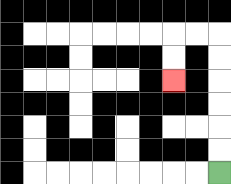{'start': '[9, 7]', 'end': '[7, 3]', 'path_directions': 'U,U,U,U,U,U,L,L,D,D', 'path_coordinates': '[[9, 7], [9, 6], [9, 5], [9, 4], [9, 3], [9, 2], [9, 1], [8, 1], [7, 1], [7, 2], [7, 3]]'}